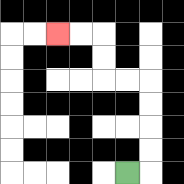{'start': '[5, 7]', 'end': '[2, 1]', 'path_directions': 'R,U,U,U,U,L,L,U,U,L,L', 'path_coordinates': '[[5, 7], [6, 7], [6, 6], [6, 5], [6, 4], [6, 3], [5, 3], [4, 3], [4, 2], [4, 1], [3, 1], [2, 1]]'}